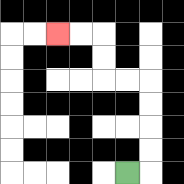{'start': '[5, 7]', 'end': '[2, 1]', 'path_directions': 'R,U,U,U,U,L,L,U,U,L,L', 'path_coordinates': '[[5, 7], [6, 7], [6, 6], [6, 5], [6, 4], [6, 3], [5, 3], [4, 3], [4, 2], [4, 1], [3, 1], [2, 1]]'}